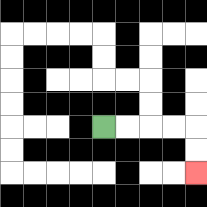{'start': '[4, 5]', 'end': '[8, 7]', 'path_directions': 'R,R,R,R,D,D', 'path_coordinates': '[[4, 5], [5, 5], [6, 5], [7, 5], [8, 5], [8, 6], [8, 7]]'}